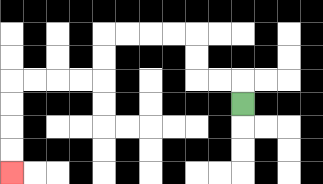{'start': '[10, 4]', 'end': '[0, 7]', 'path_directions': 'U,L,L,U,U,L,L,L,L,D,D,L,L,L,L,D,D,D,D', 'path_coordinates': '[[10, 4], [10, 3], [9, 3], [8, 3], [8, 2], [8, 1], [7, 1], [6, 1], [5, 1], [4, 1], [4, 2], [4, 3], [3, 3], [2, 3], [1, 3], [0, 3], [0, 4], [0, 5], [0, 6], [0, 7]]'}